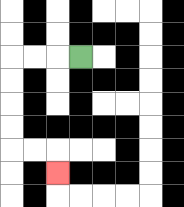{'start': '[3, 2]', 'end': '[2, 7]', 'path_directions': 'L,L,L,D,D,D,D,R,R,D', 'path_coordinates': '[[3, 2], [2, 2], [1, 2], [0, 2], [0, 3], [0, 4], [0, 5], [0, 6], [1, 6], [2, 6], [2, 7]]'}